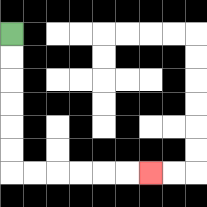{'start': '[0, 1]', 'end': '[6, 7]', 'path_directions': 'D,D,D,D,D,D,R,R,R,R,R,R', 'path_coordinates': '[[0, 1], [0, 2], [0, 3], [0, 4], [0, 5], [0, 6], [0, 7], [1, 7], [2, 7], [3, 7], [4, 7], [5, 7], [6, 7]]'}